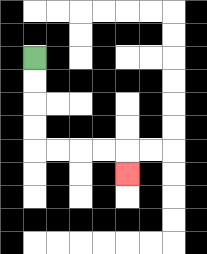{'start': '[1, 2]', 'end': '[5, 7]', 'path_directions': 'D,D,D,D,R,R,R,R,D', 'path_coordinates': '[[1, 2], [1, 3], [1, 4], [1, 5], [1, 6], [2, 6], [3, 6], [4, 6], [5, 6], [5, 7]]'}